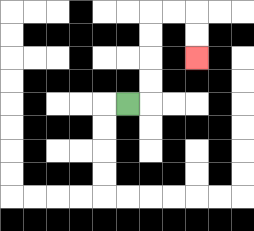{'start': '[5, 4]', 'end': '[8, 2]', 'path_directions': 'R,U,U,U,U,R,R,D,D', 'path_coordinates': '[[5, 4], [6, 4], [6, 3], [6, 2], [6, 1], [6, 0], [7, 0], [8, 0], [8, 1], [8, 2]]'}